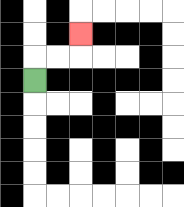{'start': '[1, 3]', 'end': '[3, 1]', 'path_directions': 'U,R,R,U', 'path_coordinates': '[[1, 3], [1, 2], [2, 2], [3, 2], [3, 1]]'}